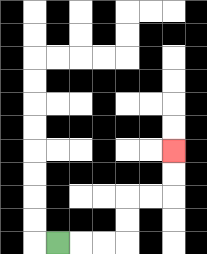{'start': '[2, 10]', 'end': '[7, 6]', 'path_directions': 'R,R,R,U,U,R,R,U,U', 'path_coordinates': '[[2, 10], [3, 10], [4, 10], [5, 10], [5, 9], [5, 8], [6, 8], [7, 8], [7, 7], [7, 6]]'}